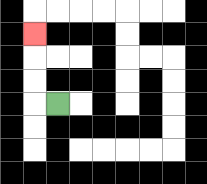{'start': '[2, 4]', 'end': '[1, 1]', 'path_directions': 'L,U,U,U', 'path_coordinates': '[[2, 4], [1, 4], [1, 3], [1, 2], [1, 1]]'}